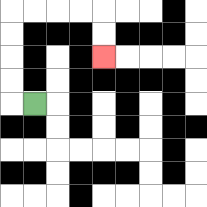{'start': '[1, 4]', 'end': '[4, 2]', 'path_directions': 'L,U,U,U,U,R,R,R,R,D,D', 'path_coordinates': '[[1, 4], [0, 4], [0, 3], [0, 2], [0, 1], [0, 0], [1, 0], [2, 0], [3, 0], [4, 0], [4, 1], [4, 2]]'}